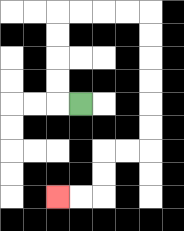{'start': '[3, 4]', 'end': '[2, 8]', 'path_directions': 'L,U,U,U,U,R,R,R,R,D,D,D,D,D,D,L,L,D,D,L,L', 'path_coordinates': '[[3, 4], [2, 4], [2, 3], [2, 2], [2, 1], [2, 0], [3, 0], [4, 0], [5, 0], [6, 0], [6, 1], [6, 2], [6, 3], [6, 4], [6, 5], [6, 6], [5, 6], [4, 6], [4, 7], [4, 8], [3, 8], [2, 8]]'}